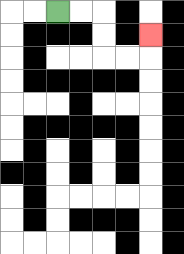{'start': '[2, 0]', 'end': '[6, 1]', 'path_directions': 'R,R,D,D,R,R,U', 'path_coordinates': '[[2, 0], [3, 0], [4, 0], [4, 1], [4, 2], [5, 2], [6, 2], [6, 1]]'}